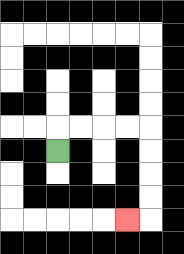{'start': '[2, 6]', 'end': '[5, 9]', 'path_directions': 'U,R,R,R,R,D,D,D,D,L', 'path_coordinates': '[[2, 6], [2, 5], [3, 5], [4, 5], [5, 5], [6, 5], [6, 6], [6, 7], [6, 8], [6, 9], [5, 9]]'}